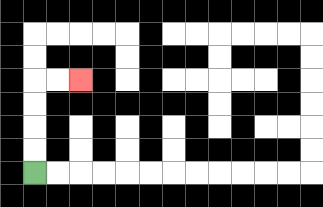{'start': '[1, 7]', 'end': '[3, 3]', 'path_directions': 'U,U,U,U,R,R', 'path_coordinates': '[[1, 7], [1, 6], [1, 5], [1, 4], [1, 3], [2, 3], [3, 3]]'}